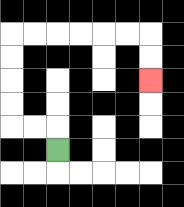{'start': '[2, 6]', 'end': '[6, 3]', 'path_directions': 'U,L,L,U,U,U,U,R,R,R,R,R,R,D,D', 'path_coordinates': '[[2, 6], [2, 5], [1, 5], [0, 5], [0, 4], [0, 3], [0, 2], [0, 1], [1, 1], [2, 1], [3, 1], [4, 1], [5, 1], [6, 1], [6, 2], [6, 3]]'}